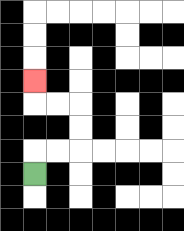{'start': '[1, 7]', 'end': '[1, 3]', 'path_directions': 'U,R,R,U,U,L,L,U', 'path_coordinates': '[[1, 7], [1, 6], [2, 6], [3, 6], [3, 5], [3, 4], [2, 4], [1, 4], [1, 3]]'}